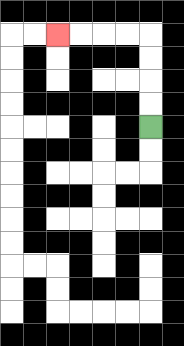{'start': '[6, 5]', 'end': '[2, 1]', 'path_directions': 'U,U,U,U,L,L,L,L', 'path_coordinates': '[[6, 5], [6, 4], [6, 3], [6, 2], [6, 1], [5, 1], [4, 1], [3, 1], [2, 1]]'}